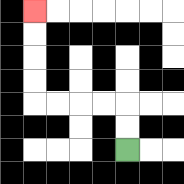{'start': '[5, 6]', 'end': '[1, 0]', 'path_directions': 'U,U,L,L,L,L,U,U,U,U', 'path_coordinates': '[[5, 6], [5, 5], [5, 4], [4, 4], [3, 4], [2, 4], [1, 4], [1, 3], [1, 2], [1, 1], [1, 0]]'}